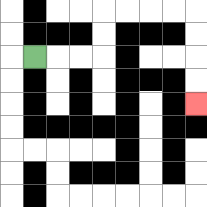{'start': '[1, 2]', 'end': '[8, 4]', 'path_directions': 'R,R,R,U,U,R,R,R,R,D,D,D,D', 'path_coordinates': '[[1, 2], [2, 2], [3, 2], [4, 2], [4, 1], [4, 0], [5, 0], [6, 0], [7, 0], [8, 0], [8, 1], [8, 2], [8, 3], [8, 4]]'}